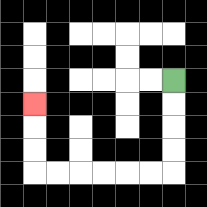{'start': '[7, 3]', 'end': '[1, 4]', 'path_directions': 'D,D,D,D,L,L,L,L,L,L,U,U,U', 'path_coordinates': '[[7, 3], [7, 4], [7, 5], [7, 6], [7, 7], [6, 7], [5, 7], [4, 7], [3, 7], [2, 7], [1, 7], [1, 6], [1, 5], [1, 4]]'}